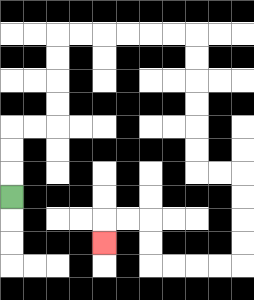{'start': '[0, 8]', 'end': '[4, 10]', 'path_directions': 'U,U,U,R,R,U,U,U,U,R,R,R,R,R,R,D,D,D,D,D,D,R,R,D,D,D,D,L,L,L,L,U,U,L,L,D', 'path_coordinates': '[[0, 8], [0, 7], [0, 6], [0, 5], [1, 5], [2, 5], [2, 4], [2, 3], [2, 2], [2, 1], [3, 1], [4, 1], [5, 1], [6, 1], [7, 1], [8, 1], [8, 2], [8, 3], [8, 4], [8, 5], [8, 6], [8, 7], [9, 7], [10, 7], [10, 8], [10, 9], [10, 10], [10, 11], [9, 11], [8, 11], [7, 11], [6, 11], [6, 10], [6, 9], [5, 9], [4, 9], [4, 10]]'}